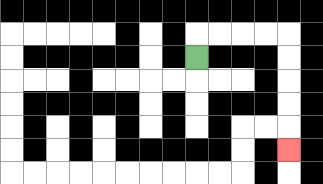{'start': '[8, 2]', 'end': '[12, 6]', 'path_directions': 'U,R,R,R,R,D,D,D,D,D', 'path_coordinates': '[[8, 2], [8, 1], [9, 1], [10, 1], [11, 1], [12, 1], [12, 2], [12, 3], [12, 4], [12, 5], [12, 6]]'}